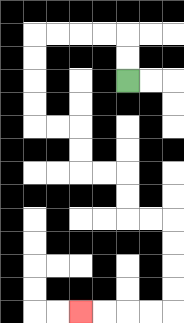{'start': '[5, 3]', 'end': '[3, 13]', 'path_directions': 'U,U,L,L,L,L,D,D,D,D,R,R,D,D,R,R,D,D,R,R,D,D,D,D,L,L,L,L', 'path_coordinates': '[[5, 3], [5, 2], [5, 1], [4, 1], [3, 1], [2, 1], [1, 1], [1, 2], [1, 3], [1, 4], [1, 5], [2, 5], [3, 5], [3, 6], [3, 7], [4, 7], [5, 7], [5, 8], [5, 9], [6, 9], [7, 9], [7, 10], [7, 11], [7, 12], [7, 13], [6, 13], [5, 13], [4, 13], [3, 13]]'}